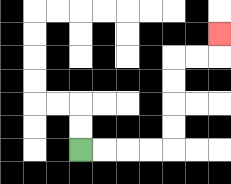{'start': '[3, 6]', 'end': '[9, 1]', 'path_directions': 'R,R,R,R,U,U,U,U,R,R,U', 'path_coordinates': '[[3, 6], [4, 6], [5, 6], [6, 6], [7, 6], [7, 5], [7, 4], [7, 3], [7, 2], [8, 2], [9, 2], [9, 1]]'}